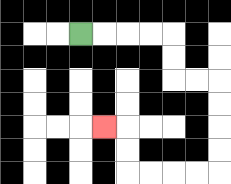{'start': '[3, 1]', 'end': '[4, 5]', 'path_directions': 'R,R,R,R,D,D,R,R,D,D,D,D,L,L,L,L,U,U,L', 'path_coordinates': '[[3, 1], [4, 1], [5, 1], [6, 1], [7, 1], [7, 2], [7, 3], [8, 3], [9, 3], [9, 4], [9, 5], [9, 6], [9, 7], [8, 7], [7, 7], [6, 7], [5, 7], [5, 6], [5, 5], [4, 5]]'}